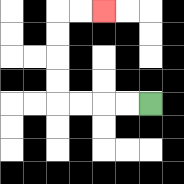{'start': '[6, 4]', 'end': '[4, 0]', 'path_directions': 'L,L,L,L,U,U,U,U,R,R', 'path_coordinates': '[[6, 4], [5, 4], [4, 4], [3, 4], [2, 4], [2, 3], [2, 2], [2, 1], [2, 0], [3, 0], [4, 0]]'}